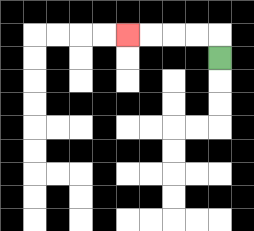{'start': '[9, 2]', 'end': '[5, 1]', 'path_directions': 'U,L,L,L,L', 'path_coordinates': '[[9, 2], [9, 1], [8, 1], [7, 1], [6, 1], [5, 1]]'}